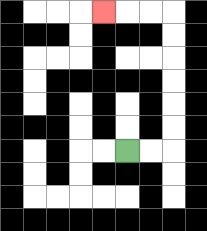{'start': '[5, 6]', 'end': '[4, 0]', 'path_directions': 'R,R,U,U,U,U,U,U,L,L,L', 'path_coordinates': '[[5, 6], [6, 6], [7, 6], [7, 5], [7, 4], [7, 3], [7, 2], [7, 1], [7, 0], [6, 0], [5, 0], [4, 0]]'}